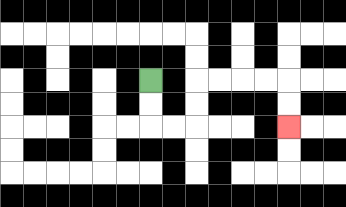{'start': '[6, 3]', 'end': '[12, 5]', 'path_directions': 'D,D,R,R,U,U,R,R,R,R,D,D', 'path_coordinates': '[[6, 3], [6, 4], [6, 5], [7, 5], [8, 5], [8, 4], [8, 3], [9, 3], [10, 3], [11, 3], [12, 3], [12, 4], [12, 5]]'}